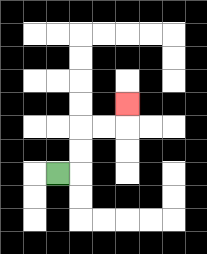{'start': '[2, 7]', 'end': '[5, 4]', 'path_directions': 'R,U,U,R,R,U', 'path_coordinates': '[[2, 7], [3, 7], [3, 6], [3, 5], [4, 5], [5, 5], [5, 4]]'}